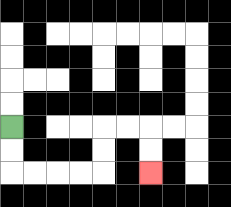{'start': '[0, 5]', 'end': '[6, 7]', 'path_directions': 'D,D,R,R,R,R,U,U,R,R,D,D', 'path_coordinates': '[[0, 5], [0, 6], [0, 7], [1, 7], [2, 7], [3, 7], [4, 7], [4, 6], [4, 5], [5, 5], [6, 5], [6, 6], [6, 7]]'}